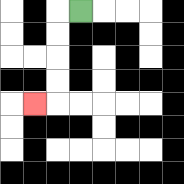{'start': '[3, 0]', 'end': '[1, 4]', 'path_directions': 'L,D,D,D,D,L', 'path_coordinates': '[[3, 0], [2, 0], [2, 1], [2, 2], [2, 3], [2, 4], [1, 4]]'}